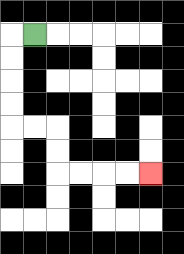{'start': '[1, 1]', 'end': '[6, 7]', 'path_directions': 'L,D,D,D,D,R,R,D,D,R,R,R,R', 'path_coordinates': '[[1, 1], [0, 1], [0, 2], [0, 3], [0, 4], [0, 5], [1, 5], [2, 5], [2, 6], [2, 7], [3, 7], [4, 7], [5, 7], [6, 7]]'}